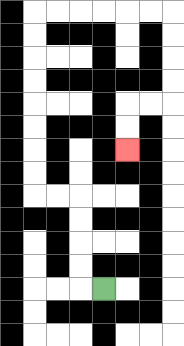{'start': '[4, 12]', 'end': '[5, 6]', 'path_directions': 'L,U,U,U,U,L,L,U,U,U,U,U,U,U,U,R,R,R,R,R,R,D,D,D,D,L,L,D,D', 'path_coordinates': '[[4, 12], [3, 12], [3, 11], [3, 10], [3, 9], [3, 8], [2, 8], [1, 8], [1, 7], [1, 6], [1, 5], [1, 4], [1, 3], [1, 2], [1, 1], [1, 0], [2, 0], [3, 0], [4, 0], [5, 0], [6, 0], [7, 0], [7, 1], [7, 2], [7, 3], [7, 4], [6, 4], [5, 4], [5, 5], [5, 6]]'}